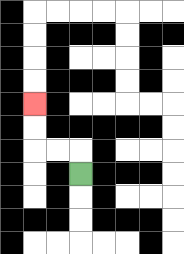{'start': '[3, 7]', 'end': '[1, 4]', 'path_directions': 'U,L,L,U,U', 'path_coordinates': '[[3, 7], [3, 6], [2, 6], [1, 6], [1, 5], [1, 4]]'}